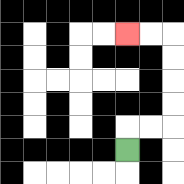{'start': '[5, 6]', 'end': '[5, 1]', 'path_directions': 'U,R,R,U,U,U,U,L,L', 'path_coordinates': '[[5, 6], [5, 5], [6, 5], [7, 5], [7, 4], [7, 3], [7, 2], [7, 1], [6, 1], [5, 1]]'}